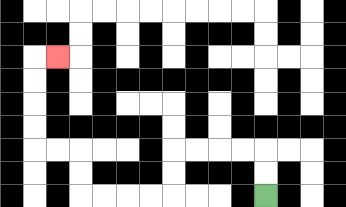{'start': '[11, 8]', 'end': '[2, 2]', 'path_directions': 'U,U,L,L,L,L,D,D,L,L,L,L,U,U,L,L,U,U,U,U,R', 'path_coordinates': '[[11, 8], [11, 7], [11, 6], [10, 6], [9, 6], [8, 6], [7, 6], [7, 7], [7, 8], [6, 8], [5, 8], [4, 8], [3, 8], [3, 7], [3, 6], [2, 6], [1, 6], [1, 5], [1, 4], [1, 3], [1, 2], [2, 2]]'}